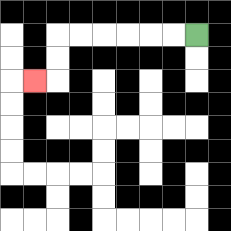{'start': '[8, 1]', 'end': '[1, 3]', 'path_directions': 'L,L,L,L,L,L,D,D,L', 'path_coordinates': '[[8, 1], [7, 1], [6, 1], [5, 1], [4, 1], [3, 1], [2, 1], [2, 2], [2, 3], [1, 3]]'}